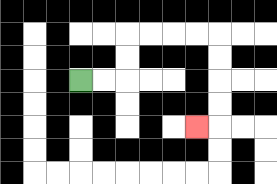{'start': '[3, 3]', 'end': '[8, 5]', 'path_directions': 'R,R,U,U,R,R,R,R,D,D,D,D,L', 'path_coordinates': '[[3, 3], [4, 3], [5, 3], [5, 2], [5, 1], [6, 1], [7, 1], [8, 1], [9, 1], [9, 2], [9, 3], [9, 4], [9, 5], [8, 5]]'}